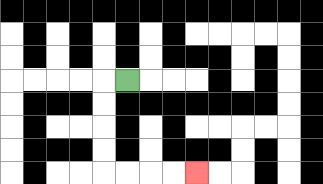{'start': '[5, 3]', 'end': '[8, 7]', 'path_directions': 'L,D,D,D,D,R,R,R,R', 'path_coordinates': '[[5, 3], [4, 3], [4, 4], [4, 5], [4, 6], [4, 7], [5, 7], [6, 7], [7, 7], [8, 7]]'}